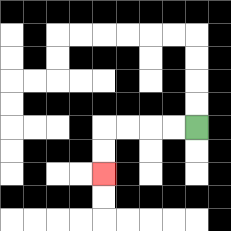{'start': '[8, 5]', 'end': '[4, 7]', 'path_directions': 'L,L,L,L,D,D', 'path_coordinates': '[[8, 5], [7, 5], [6, 5], [5, 5], [4, 5], [4, 6], [4, 7]]'}